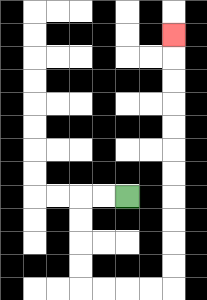{'start': '[5, 8]', 'end': '[7, 1]', 'path_directions': 'L,L,D,D,D,D,R,R,R,R,U,U,U,U,U,U,U,U,U,U,U', 'path_coordinates': '[[5, 8], [4, 8], [3, 8], [3, 9], [3, 10], [3, 11], [3, 12], [4, 12], [5, 12], [6, 12], [7, 12], [7, 11], [7, 10], [7, 9], [7, 8], [7, 7], [7, 6], [7, 5], [7, 4], [7, 3], [7, 2], [7, 1]]'}